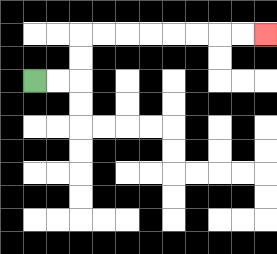{'start': '[1, 3]', 'end': '[11, 1]', 'path_directions': 'R,R,U,U,R,R,R,R,R,R,R,R', 'path_coordinates': '[[1, 3], [2, 3], [3, 3], [3, 2], [3, 1], [4, 1], [5, 1], [6, 1], [7, 1], [8, 1], [9, 1], [10, 1], [11, 1]]'}